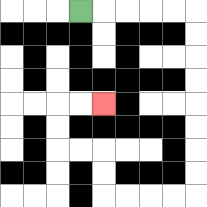{'start': '[3, 0]', 'end': '[4, 4]', 'path_directions': 'R,R,R,R,R,D,D,D,D,D,D,D,D,L,L,L,L,U,U,L,L,U,U,R,R', 'path_coordinates': '[[3, 0], [4, 0], [5, 0], [6, 0], [7, 0], [8, 0], [8, 1], [8, 2], [8, 3], [8, 4], [8, 5], [8, 6], [8, 7], [8, 8], [7, 8], [6, 8], [5, 8], [4, 8], [4, 7], [4, 6], [3, 6], [2, 6], [2, 5], [2, 4], [3, 4], [4, 4]]'}